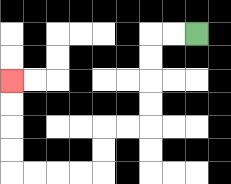{'start': '[8, 1]', 'end': '[0, 3]', 'path_directions': 'L,L,D,D,D,D,L,L,D,D,L,L,L,L,U,U,U,U', 'path_coordinates': '[[8, 1], [7, 1], [6, 1], [6, 2], [6, 3], [6, 4], [6, 5], [5, 5], [4, 5], [4, 6], [4, 7], [3, 7], [2, 7], [1, 7], [0, 7], [0, 6], [0, 5], [0, 4], [0, 3]]'}